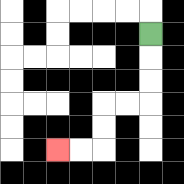{'start': '[6, 1]', 'end': '[2, 6]', 'path_directions': 'D,D,D,L,L,D,D,L,L', 'path_coordinates': '[[6, 1], [6, 2], [6, 3], [6, 4], [5, 4], [4, 4], [4, 5], [4, 6], [3, 6], [2, 6]]'}